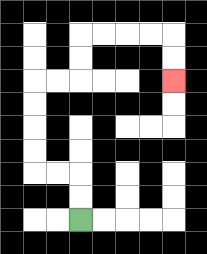{'start': '[3, 9]', 'end': '[7, 3]', 'path_directions': 'U,U,L,L,U,U,U,U,R,R,U,U,R,R,R,R,D,D', 'path_coordinates': '[[3, 9], [3, 8], [3, 7], [2, 7], [1, 7], [1, 6], [1, 5], [1, 4], [1, 3], [2, 3], [3, 3], [3, 2], [3, 1], [4, 1], [5, 1], [6, 1], [7, 1], [7, 2], [7, 3]]'}